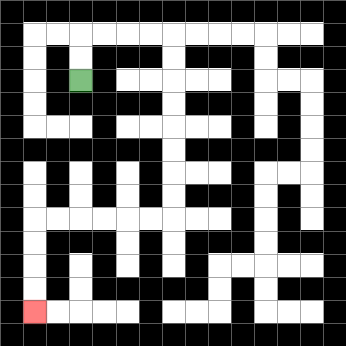{'start': '[3, 3]', 'end': '[1, 13]', 'path_directions': 'U,U,R,R,R,R,D,D,D,D,D,D,D,D,L,L,L,L,L,L,D,D,D,D', 'path_coordinates': '[[3, 3], [3, 2], [3, 1], [4, 1], [5, 1], [6, 1], [7, 1], [7, 2], [7, 3], [7, 4], [7, 5], [7, 6], [7, 7], [7, 8], [7, 9], [6, 9], [5, 9], [4, 9], [3, 9], [2, 9], [1, 9], [1, 10], [1, 11], [1, 12], [1, 13]]'}